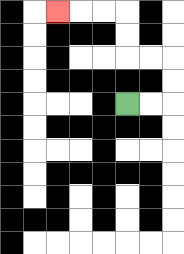{'start': '[5, 4]', 'end': '[2, 0]', 'path_directions': 'R,R,U,U,L,L,U,U,L,L,L', 'path_coordinates': '[[5, 4], [6, 4], [7, 4], [7, 3], [7, 2], [6, 2], [5, 2], [5, 1], [5, 0], [4, 0], [3, 0], [2, 0]]'}